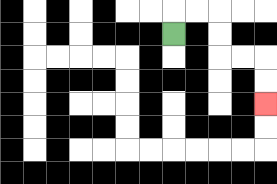{'start': '[7, 1]', 'end': '[11, 4]', 'path_directions': 'U,R,R,D,D,R,R,D,D', 'path_coordinates': '[[7, 1], [7, 0], [8, 0], [9, 0], [9, 1], [9, 2], [10, 2], [11, 2], [11, 3], [11, 4]]'}